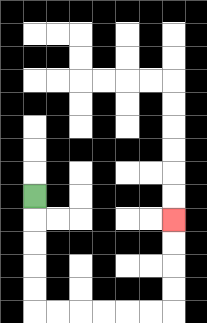{'start': '[1, 8]', 'end': '[7, 9]', 'path_directions': 'D,D,D,D,D,R,R,R,R,R,R,U,U,U,U', 'path_coordinates': '[[1, 8], [1, 9], [1, 10], [1, 11], [1, 12], [1, 13], [2, 13], [3, 13], [4, 13], [5, 13], [6, 13], [7, 13], [7, 12], [7, 11], [7, 10], [7, 9]]'}